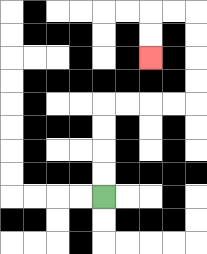{'start': '[4, 8]', 'end': '[6, 2]', 'path_directions': 'U,U,U,U,R,R,R,R,U,U,U,U,L,L,D,D', 'path_coordinates': '[[4, 8], [4, 7], [4, 6], [4, 5], [4, 4], [5, 4], [6, 4], [7, 4], [8, 4], [8, 3], [8, 2], [8, 1], [8, 0], [7, 0], [6, 0], [6, 1], [6, 2]]'}